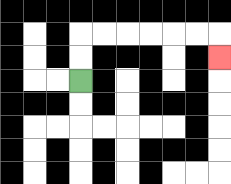{'start': '[3, 3]', 'end': '[9, 2]', 'path_directions': 'U,U,R,R,R,R,R,R,D', 'path_coordinates': '[[3, 3], [3, 2], [3, 1], [4, 1], [5, 1], [6, 1], [7, 1], [8, 1], [9, 1], [9, 2]]'}